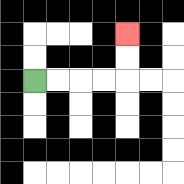{'start': '[1, 3]', 'end': '[5, 1]', 'path_directions': 'R,R,R,R,U,U', 'path_coordinates': '[[1, 3], [2, 3], [3, 3], [4, 3], [5, 3], [5, 2], [5, 1]]'}